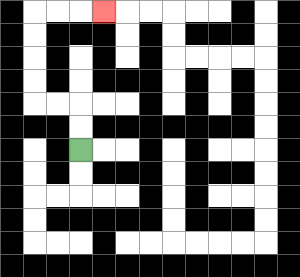{'start': '[3, 6]', 'end': '[4, 0]', 'path_directions': 'U,U,L,L,U,U,U,U,R,R,R', 'path_coordinates': '[[3, 6], [3, 5], [3, 4], [2, 4], [1, 4], [1, 3], [1, 2], [1, 1], [1, 0], [2, 0], [3, 0], [4, 0]]'}